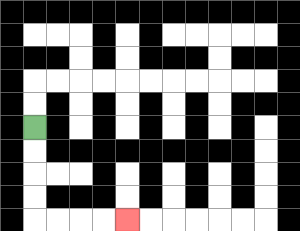{'start': '[1, 5]', 'end': '[5, 9]', 'path_directions': 'D,D,D,D,R,R,R,R', 'path_coordinates': '[[1, 5], [1, 6], [1, 7], [1, 8], [1, 9], [2, 9], [3, 9], [4, 9], [5, 9]]'}